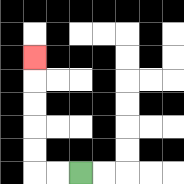{'start': '[3, 7]', 'end': '[1, 2]', 'path_directions': 'L,L,U,U,U,U,U', 'path_coordinates': '[[3, 7], [2, 7], [1, 7], [1, 6], [1, 5], [1, 4], [1, 3], [1, 2]]'}